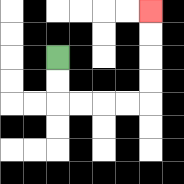{'start': '[2, 2]', 'end': '[6, 0]', 'path_directions': 'D,D,R,R,R,R,U,U,U,U', 'path_coordinates': '[[2, 2], [2, 3], [2, 4], [3, 4], [4, 4], [5, 4], [6, 4], [6, 3], [6, 2], [6, 1], [6, 0]]'}